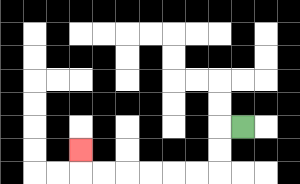{'start': '[10, 5]', 'end': '[3, 6]', 'path_directions': 'L,D,D,L,L,L,L,L,L,U', 'path_coordinates': '[[10, 5], [9, 5], [9, 6], [9, 7], [8, 7], [7, 7], [6, 7], [5, 7], [4, 7], [3, 7], [3, 6]]'}